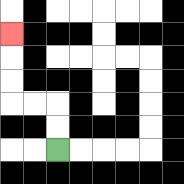{'start': '[2, 6]', 'end': '[0, 1]', 'path_directions': 'U,U,L,L,U,U,U', 'path_coordinates': '[[2, 6], [2, 5], [2, 4], [1, 4], [0, 4], [0, 3], [0, 2], [0, 1]]'}